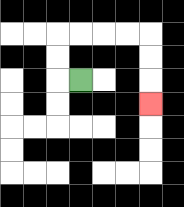{'start': '[3, 3]', 'end': '[6, 4]', 'path_directions': 'L,U,U,R,R,R,R,D,D,D', 'path_coordinates': '[[3, 3], [2, 3], [2, 2], [2, 1], [3, 1], [4, 1], [5, 1], [6, 1], [6, 2], [6, 3], [6, 4]]'}